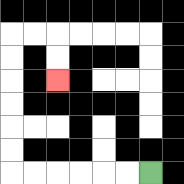{'start': '[6, 7]', 'end': '[2, 3]', 'path_directions': 'L,L,L,L,L,L,U,U,U,U,U,U,R,R,D,D', 'path_coordinates': '[[6, 7], [5, 7], [4, 7], [3, 7], [2, 7], [1, 7], [0, 7], [0, 6], [0, 5], [0, 4], [0, 3], [0, 2], [0, 1], [1, 1], [2, 1], [2, 2], [2, 3]]'}